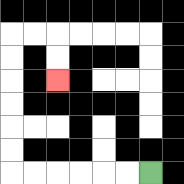{'start': '[6, 7]', 'end': '[2, 3]', 'path_directions': 'L,L,L,L,L,L,U,U,U,U,U,U,R,R,D,D', 'path_coordinates': '[[6, 7], [5, 7], [4, 7], [3, 7], [2, 7], [1, 7], [0, 7], [0, 6], [0, 5], [0, 4], [0, 3], [0, 2], [0, 1], [1, 1], [2, 1], [2, 2], [2, 3]]'}